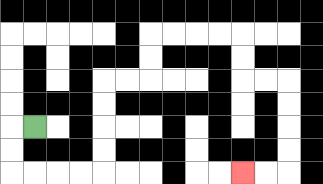{'start': '[1, 5]', 'end': '[10, 7]', 'path_directions': 'L,D,D,R,R,R,R,U,U,U,U,R,R,U,U,R,R,R,R,D,D,R,R,D,D,D,D,L,L', 'path_coordinates': '[[1, 5], [0, 5], [0, 6], [0, 7], [1, 7], [2, 7], [3, 7], [4, 7], [4, 6], [4, 5], [4, 4], [4, 3], [5, 3], [6, 3], [6, 2], [6, 1], [7, 1], [8, 1], [9, 1], [10, 1], [10, 2], [10, 3], [11, 3], [12, 3], [12, 4], [12, 5], [12, 6], [12, 7], [11, 7], [10, 7]]'}